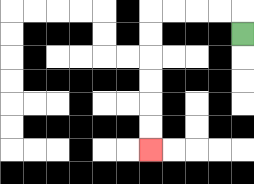{'start': '[10, 1]', 'end': '[6, 6]', 'path_directions': 'U,L,L,L,L,D,D,D,D,D,D', 'path_coordinates': '[[10, 1], [10, 0], [9, 0], [8, 0], [7, 0], [6, 0], [6, 1], [6, 2], [6, 3], [6, 4], [6, 5], [6, 6]]'}